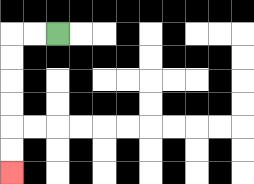{'start': '[2, 1]', 'end': '[0, 7]', 'path_directions': 'L,L,D,D,D,D,D,D', 'path_coordinates': '[[2, 1], [1, 1], [0, 1], [0, 2], [0, 3], [0, 4], [0, 5], [0, 6], [0, 7]]'}